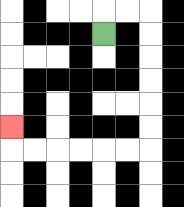{'start': '[4, 1]', 'end': '[0, 5]', 'path_directions': 'U,R,R,D,D,D,D,D,D,L,L,L,L,L,L,U', 'path_coordinates': '[[4, 1], [4, 0], [5, 0], [6, 0], [6, 1], [6, 2], [6, 3], [6, 4], [6, 5], [6, 6], [5, 6], [4, 6], [3, 6], [2, 6], [1, 6], [0, 6], [0, 5]]'}